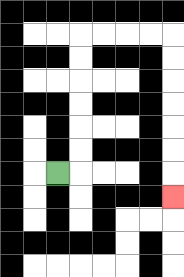{'start': '[2, 7]', 'end': '[7, 8]', 'path_directions': 'R,U,U,U,U,U,U,R,R,R,R,D,D,D,D,D,D,D', 'path_coordinates': '[[2, 7], [3, 7], [3, 6], [3, 5], [3, 4], [3, 3], [3, 2], [3, 1], [4, 1], [5, 1], [6, 1], [7, 1], [7, 2], [7, 3], [7, 4], [7, 5], [7, 6], [7, 7], [7, 8]]'}